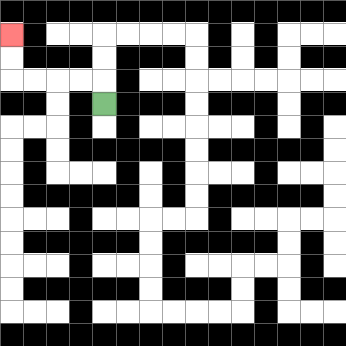{'start': '[4, 4]', 'end': '[0, 1]', 'path_directions': 'U,L,L,L,L,U,U', 'path_coordinates': '[[4, 4], [4, 3], [3, 3], [2, 3], [1, 3], [0, 3], [0, 2], [0, 1]]'}